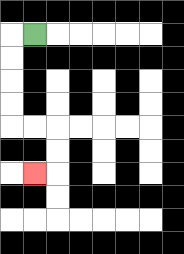{'start': '[1, 1]', 'end': '[1, 7]', 'path_directions': 'L,D,D,D,D,R,R,D,D,L', 'path_coordinates': '[[1, 1], [0, 1], [0, 2], [0, 3], [0, 4], [0, 5], [1, 5], [2, 5], [2, 6], [2, 7], [1, 7]]'}